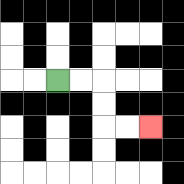{'start': '[2, 3]', 'end': '[6, 5]', 'path_directions': 'R,R,D,D,R,R', 'path_coordinates': '[[2, 3], [3, 3], [4, 3], [4, 4], [4, 5], [5, 5], [6, 5]]'}